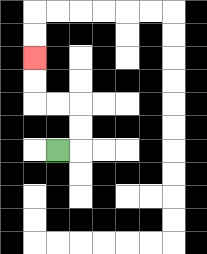{'start': '[2, 6]', 'end': '[1, 2]', 'path_directions': 'R,U,U,L,L,U,U', 'path_coordinates': '[[2, 6], [3, 6], [3, 5], [3, 4], [2, 4], [1, 4], [1, 3], [1, 2]]'}